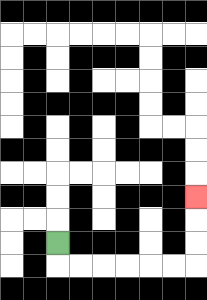{'start': '[2, 10]', 'end': '[8, 8]', 'path_directions': 'D,R,R,R,R,R,R,U,U,U', 'path_coordinates': '[[2, 10], [2, 11], [3, 11], [4, 11], [5, 11], [6, 11], [7, 11], [8, 11], [8, 10], [8, 9], [8, 8]]'}